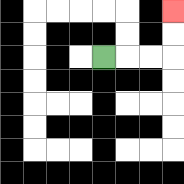{'start': '[4, 2]', 'end': '[7, 0]', 'path_directions': 'R,R,R,U,U', 'path_coordinates': '[[4, 2], [5, 2], [6, 2], [7, 2], [7, 1], [7, 0]]'}